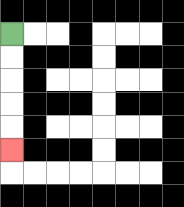{'start': '[0, 1]', 'end': '[0, 6]', 'path_directions': 'D,D,D,D,D', 'path_coordinates': '[[0, 1], [0, 2], [0, 3], [0, 4], [0, 5], [0, 6]]'}